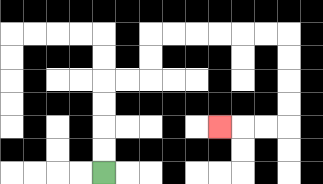{'start': '[4, 7]', 'end': '[9, 5]', 'path_directions': 'U,U,U,U,R,R,U,U,R,R,R,R,R,R,D,D,D,D,L,L,L', 'path_coordinates': '[[4, 7], [4, 6], [4, 5], [4, 4], [4, 3], [5, 3], [6, 3], [6, 2], [6, 1], [7, 1], [8, 1], [9, 1], [10, 1], [11, 1], [12, 1], [12, 2], [12, 3], [12, 4], [12, 5], [11, 5], [10, 5], [9, 5]]'}